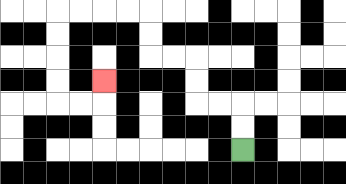{'start': '[10, 6]', 'end': '[4, 3]', 'path_directions': 'U,U,L,L,U,U,L,L,U,U,L,L,L,L,D,D,D,D,R,R,U', 'path_coordinates': '[[10, 6], [10, 5], [10, 4], [9, 4], [8, 4], [8, 3], [8, 2], [7, 2], [6, 2], [6, 1], [6, 0], [5, 0], [4, 0], [3, 0], [2, 0], [2, 1], [2, 2], [2, 3], [2, 4], [3, 4], [4, 4], [4, 3]]'}